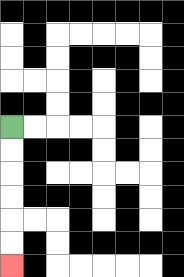{'start': '[0, 5]', 'end': '[0, 11]', 'path_directions': 'D,D,D,D,D,D', 'path_coordinates': '[[0, 5], [0, 6], [0, 7], [0, 8], [0, 9], [0, 10], [0, 11]]'}